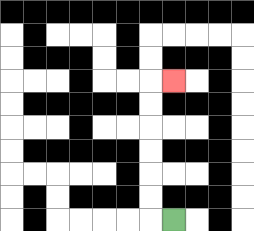{'start': '[7, 9]', 'end': '[7, 3]', 'path_directions': 'L,U,U,U,U,U,U,R', 'path_coordinates': '[[7, 9], [6, 9], [6, 8], [6, 7], [6, 6], [6, 5], [6, 4], [6, 3], [7, 3]]'}